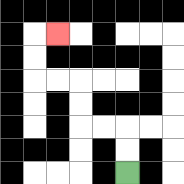{'start': '[5, 7]', 'end': '[2, 1]', 'path_directions': 'U,U,L,L,U,U,L,L,U,U,R', 'path_coordinates': '[[5, 7], [5, 6], [5, 5], [4, 5], [3, 5], [3, 4], [3, 3], [2, 3], [1, 3], [1, 2], [1, 1], [2, 1]]'}